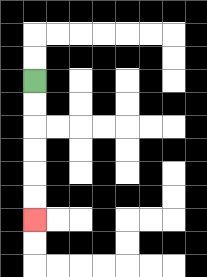{'start': '[1, 3]', 'end': '[1, 9]', 'path_directions': 'D,D,D,D,D,D', 'path_coordinates': '[[1, 3], [1, 4], [1, 5], [1, 6], [1, 7], [1, 8], [1, 9]]'}